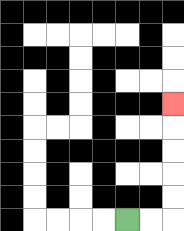{'start': '[5, 9]', 'end': '[7, 4]', 'path_directions': 'R,R,U,U,U,U,U', 'path_coordinates': '[[5, 9], [6, 9], [7, 9], [7, 8], [7, 7], [7, 6], [7, 5], [7, 4]]'}